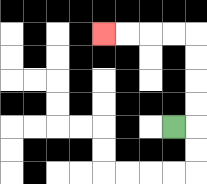{'start': '[7, 5]', 'end': '[4, 1]', 'path_directions': 'R,U,U,U,U,L,L,L,L', 'path_coordinates': '[[7, 5], [8, 5], [8, 4], [8, 3], [8, 2], [8, 1], [7, 1], [6, 1], [5, 1], [4, 1]]'}